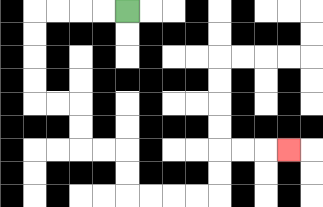{'start': '[5, 0]', 'end': '[12, 6]', 'path_directions': 'L,L,L,L,D,D,D,D,R,R,D,D,R,R,D,D,R,R,R,R,U,U,R,R,R', 'path_coordinates': '[[5, 0], [4, 0], [3, 0], [2, 0], [1, 0], [1, 1], [1, 2], [1, 3], [1, 4], [2, 4], [3, 4], [3, 5], [3, 6], [4, 6], [5, 6], [5, 7], [5, 8], [6, 8], [7, 8], [8, 8], [9, 8], [9, 7], [9, 6], [10, 6], [11, 6], [12, 6]]'}